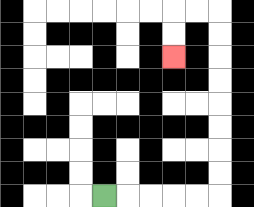{'start': '[4, 8]', 'end': '[7, 2]', 'path_directions': 'R,R,R,R,R,U,U,U,U,U,U,U,U,L,L,D,D', 'path_coordinates': '[[4, 8], [5, 8], [6, 8], [7, 8], [8, 8], [9, 8], [9, 7], [9, 6], [9, 5], [9, 4], [9, 3], [9, 2], [9, 1], [9, 0], [8, 0], [7, 0], [7, 1], [7, 2]]'}